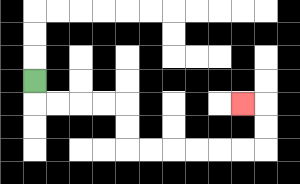{'start': '[1, 3]', 'end': '[10, 4]', 'path_directions': 'D,R,R,R,R,D,D,R,R,R,R,R,R,U,U,L', 'path_coordinates': '[[1, 3], [1, 4], [2, 4], [3, 4], [4, 4], [5, 4], [5, 5], [5, 6], [6, 6], [7, 6], [8, 6], [9, 6], [10, 6], [11, 6], [11, 5], [11, 4], [10, 4]]'}